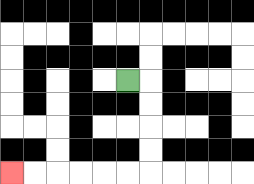{'start': '[5, 3]', 'end': '[0, 7]', 'path_directions': 'R,D,D,D,D,L,L,L,L,L,L', 'path_coordinates': '[[5, 3], [6, 3], [6, 4], [6, 5], [6, 6], [6, 7], [5, 7], [4, 7], [3, 7], [2, 7], [1, 7], [0, 7]]'}